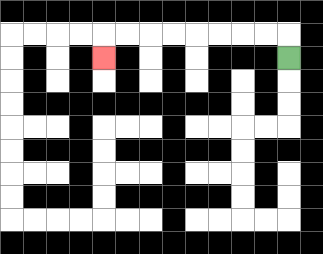{'start': '[12, 2]', 'end': '[4, 2]', 'path_directions': 'U,L,L,L,L,L,L,L,L,D', 'path_coordinates': '[[12, 2], [12, 1], [11, 1], [10, 1], [9, 1], [8, 1], [7, 1], [6, 1], [5, 1], [4, 1], [4, 2]]'}